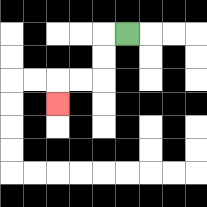{'start': '[5, 1]', 'end': '[2, 4]', 'path_directions': 'L,D,D,L,L,D', 'path_coordinates': '[[5, 1], [4, 1], [4, 2], [4, 3], [3, 3], [2, 3], [2, 4]]'}